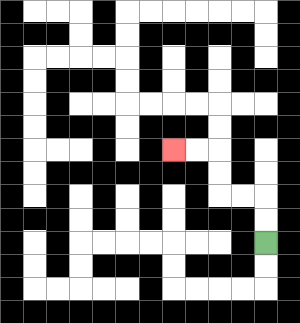{'start': '[11, 10]', 'end': '[7, 6]', 'path_directions': 'U,U,L,L,U,U,L,L', 'path_coordinates': '[[11, 10], [11, 9], [11, 8], [10, 8], [9, 8], [9, 7], [9, 6], [8, 6], [7, 6]]'}